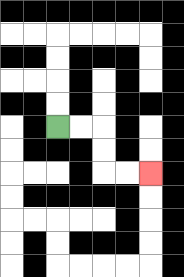{'start': '[2, 5]', 'end': '[6, 7]', 'path_directions': 'R,R,D,D,R,R', 'path_coordinates': '[[2, 5], [3, 5], [4, 5], [4, 6], [4, 7], [5, 7], [6, 7]]'}